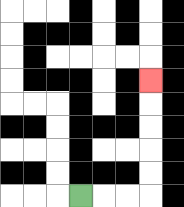{'start': '[3, 8]', 'end': '[6, 3]', 'path_directions': 'R,R,R,U,U,U,U,U', 'path_coordinates': '[[3, 8], [4, 8], [5, 8], [6, 8], [6, 7], [6, 6], [6, 5], [6, 4], [6, 3]]'}